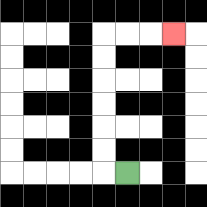{'start': '[5, 7]', 'end': '[7, 1]', 'path_directions': 'L,U,U,U,U,U,U,R,R,R', 'path_coordinates': '[[5, 7], [4, 7], [4, 6], [4, 5], [4, 4], [4, 3], [4, 2], [4, 1], [5, 1], [6, 1], [7, 1]]'}